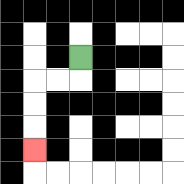{'start': '[3, 2]', 'end': '[1, 6]', 'path_directions': 'D,L,L,D,D,D', 'path_coordinates': '[[3, 2], [3, 3], [2, 3], [1, 3], [1, 4], [1, 5], [1, 6]]'}